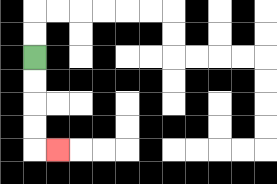{'start': '[1, 2]', 'end': '[2, 6]', 'path_directions': 'D,D,D,D,R', 'path_coordinates': '[[1, 2], [1, 3], [1, 4], [1, 5], [1, 6], [2, 6]]'}